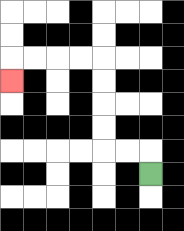{'start': '[6, 7]', 'end': '[0, 3]', 'path_directions': 'U,L,L,U,U,U,U,L,L,L,L,D', 'path_coordinates': '[[6, 7], [6, 6], [5, 6], [4, 6], [4, 5], [4, 4], [4, 3], [4, 2], [3, 2], [2, 2], [1, 2], [0, 2], [0, 3]]'}